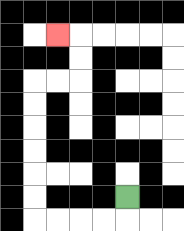{'start': '[5, 8]', 'end': '[2, 1]', 'path_directions': 'D,L,L,L,L,U,U,U,U,U,U,R,R,U,U,L', 'path_coordinates': '[[5, 8], [5, 9], [4, 9], [3, 9], [2, 9], [1, 9], [1, 8], [1, 7], [1, 6], [1, 5], [1, 4], [1, 3], [2, 3], [3, 3], [3, 2], [3, 1], [2, 1]]'}